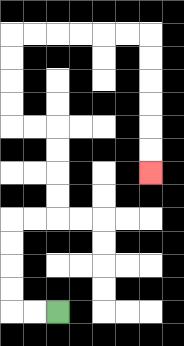{'start': '[2, 13]', 'end': '[6, 7]', 'path_directions': 'L,L,U,U,U,U,R,R,U,U,U,U,L,L,U,U,U,U,R,R,R,R,R,R,D,D,D,D,D,D', 'path_coordinates': '[[2, 13], [1, 13], [0, 13], [0, 12], [0, 11], [0, 10], [0, 9], [1, 9], [2, 9], [2, 8], [2, 7], [2, 6], [2, 5], [1, 5], [0, 5], [0, 4], [0, 3], [0, 2], [0, 1], [1, 1], [2, 1], [3, 1], [4, 1], [5, 1], [6, 1], [6, 2], [6, 3], [6, 4], [6, 5], [6, 6], [6, 7]]'}